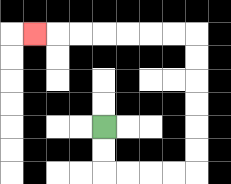{'start': '[4, 5]', 'end': '[1, 1]', 'path_directions': 'D,D,R,R,R,R,U,U,U,U,U,U,L,L,L,L,L,L,L', 'path_coordinates': '[[4, 5], [4, 6], [4, 7], [5, 7], [6, 7], [7, 7], [8, 7], [8, 6], [8, 5], [8, 4], [8, 3], [8, 2], [8, 1], [7, 1], [6, 1], [5, 1], [4, 1], [3, 1], [2, 1], [1, 1]]'}